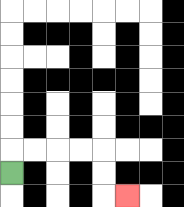{'start': '[0, 7]', 'end': '[5, 8]', 'path_directions': 'U,R,R,R,R,D,D,R', 'path_coordinates': '[[0, 7], [0, 6], [1, 6], [2, 6], [3, 6], [4, 6], [4, 7], [4, 8], [5, 8]]'}